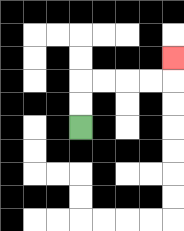{'start': '[3, 5]', 'end': '[7, 2]', 'path_directions': 'U,U,R,R,R,R,U', 'path_coordinates': '[[3, 5], [3, 4], [3, 3], [4, 3], [5, 3], [6, 3], [7, 3], [7, 2]]'}